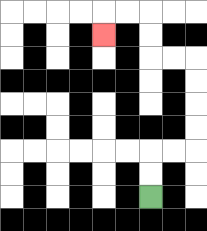{'start': '[6, 8]', 'end': '[4, 1]', 'path_directions': 'U,U,R,R,U,U,U,U,L,L,U,U,L,L,D', 'path_coordinates': '[[6, 8], [6, 7], [6, 6], [7, 6], [8, 6], [8, 5], [8, 4], [8, 3], [8, 2], [7, 2], [6, 2], [6, 1], [6, 0], [5, 0], [4, 0], [4, 1]]'}